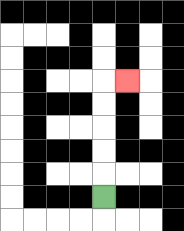{'start': '[4, 8]', 'end': '[5, 3]', 'path_directions': 'U,U,U,U,U,R', 'path_coordinates': '[[4, 8], [4, 7], [4, 6], [4, 5], [4, 4], [4, 3], [5, 3]]'}